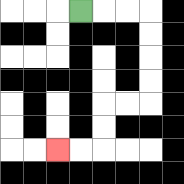{'start': '[3, 0]', 'end': '[2, 6]', 'path_directions': 'R,R,R,D,D,D,D,L,L,D,D,L,L', 'path_coordinates': '[[3, 0], [4, 0], [5, 0], [6, 0], [6, 1], [6, 2], [6, 3], [6, 4], [5, 4], [4, 4], [4, 5], [4, 6], [3, 6], [2, 6]]'}